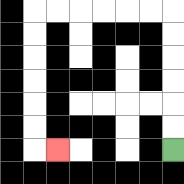{'start': '[7, 6]', 'end': '[2, 6]', 'path_directions': 'U,U,U,U,U,U,L,L,L,L,L,L,D,D,D,D,D,D,R', 'path_coordinates': '[[7, 6], [7, 5], [7, 4], [7, 3], [7, 2], [7, 1], [7, 0], [6, 0], [5, 0], [4, 0], [3, 0], [2, 0], [1, 0], [1, 1], [1, 2], [1, 3], [1, 4], [1, 5], [1, 6], [2, 6]]'}